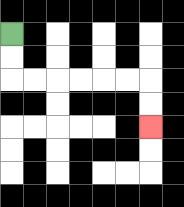{'start': '[0, 1]', 'end': '[6, 5]', 'path_directions': 'D,D,R,R,R,R,R,R,D,D', 'path_coordinates': '[[0, 1], [0, 2], [0, 3], [1, 3], [2, 3], [3, 3], [4, 3], [5, 3], [6, 3], [6, 4], [6, 5]]'}